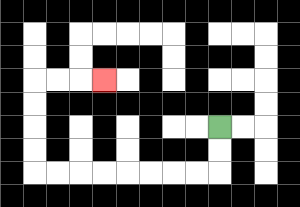{'start': '[9, 5]', 'end': '[4, 3]', 'path_directions': 'D,D,L,L,L,L,L,L,L,L,U,U,U,U,R,R,R', 'path_coordinates': '[[9, 5], [9, 6], [9, 7], [8, 7], [7, 7], [6, 7], [5, 7], [4, 7], [3, 7], [2, 7], [1, 7], [1, 6], [1, 5], [1, 4], [1, 3], [2, 3], [3, 3], [4, 3]]'}